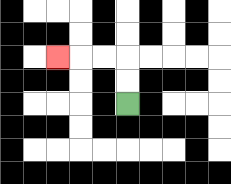{'start': '[5, 4]', 'end': '[2, 2]', 'path_directions': 'U,U,L,L,L', 'path_coordinates': '[[5, 4], [5, 3], [5, 2], [4, 2], [3, 2], [2, 2]]'}